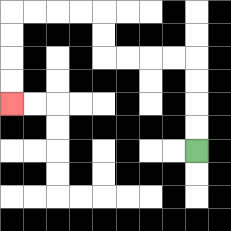{'start': '[8, 6]', 'end': '[0, 4]', 'path_directions': 'U,U,U,U,L,L,L,L,U,U,L,L,L,L,D,D,D,D', 'path_coordinates': '[[8, 6], [8, 5], [8, 4], [8, 3], [8, 2], [7, 2], [6, 2], [5, 2], [4, 2], [4, 1], [4, 0], [3, 0], [2, 0], [1, 0], [0, 0], [0, 1], [0, 2], [0, 3], [0, 4]]'}